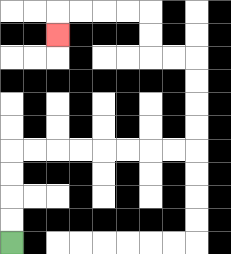{'start': '[0, 10]', 'end': '[2, 1]', 'path_directions': 'U,U,U,U,R,R,R,R,R,R,R,R,U,U,U,U,L,L,U,U,L,L,L,L,D', 'path_coordinates': '[[0, 10], [0, 9], [0, 8], [0, 7], [0, 6], [1, 6], [2, 6], [3, 6], [4, 6], [5, 6], [6, 6], [7, 6], [8, 6], [8, 5], [8, 4], [8, 3], [8, 2], [7, 2], [6, 2], [6, 1], [6, 0], [5, 0], [4, 0], [3, 0], [2, 0], [2, 1]]'}